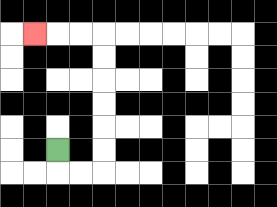{'start': '[2, 6]', 'end': '[1, 1]', 'path_directions': 'D,R,R,U,U,U,U,U,U,L,L,L', 'path_coordinates': '[[2, 6], [2, 7], [3, 7], [4, 7], [4, 6], [4, 5], [4, 4], [4, 3], [4, 2], [4, 1], [3, 1], [2, 1], [1, 1]]'}